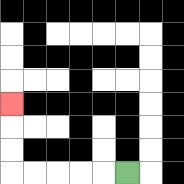{'start': '[5, 7]', 'end': '[0, 4]', 'path_directions': 'L,L,L,L,L,U,U,U', 'path_coordinates': '[[5, 7], [4, 7], [3, 7], [2, 7], [1, 7], [0, 7], [0, 6], [0, 5], [0, 4]]'}